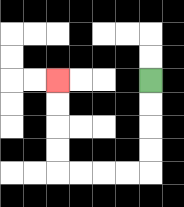{'start': '[6, 3]', 'end': '[2, 3]', 'path_directions': 'D,D,D,D,L,L,L,L,U,U,U,U', 'path_coordinates': '[[6, 3], [6, 4], [6, 5], [6, 6], [6, 7], [5, 7], [4, 7], [3, 7], [2, 7], [2, 6], [2, 5], [2, 4], [2, 3]]'}